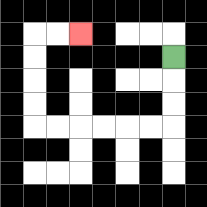{'start': '[7, 2]', 'end': '[3, 1]', 'path_directions': 'D,D,D,L,L,L,L,L,L,U,U,U,U,R,R', 'path_coordinates': '[[7, 2], [7, 3], [7, 4], [7, 5], [6, 5], [5, 5], [4, 5], [3, 5], [2, 5], [1, 5], [1, 4], [1, 3], [1, 2], [1, 1], [2, 1], [3, 1]]'}